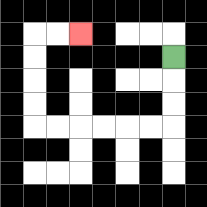{'start': '[7, 2]', 'end': '[3, 1]', 'path_directions': 'D,D,D,L,L,L,L,L,L,U,U,U,U,R,R', 'path_coordinates': '[[7, 2], [7, 3], [7, 4], [7, 5], [6, 5], [5, 5], [4, 5], [3, 5], [2, 5], [1, 5], [1, 4], [1, 3], [1, 2], [1, 1], [2, 1], [3, 1]]'}